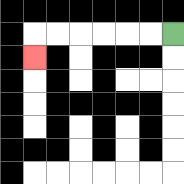{'start': '[7, 1]', 'end': '[1, 2]', 'path_directions': 'L,L,L,L,L,L,D', 'path_coordinates': '[[7, 1], [6, 1], [5, 1], [4, 1], [3, 1], [2, 1], [1, 1], [1, 2]]'}